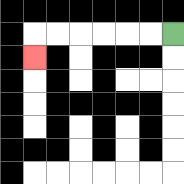{'start': '[7, 1]', 'end': '[1, 2]', 'path_directions': 'L,L,L,L,L,L,D', 'path_coordinates': '[[7, 1], [6, 1], [5, 1], [4, 1], [3, 1], [2, 1], [1, 1], [1, 2]]'}